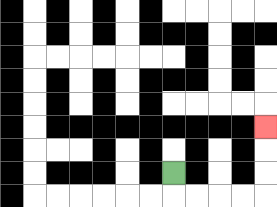{'start': '[7, 7]', 'end': '[11, 5]', 'path_directions': 'D,R,R,R,R,U,U,U', 'path_coordinates': '[[7, 7], [7, 8], [8, 8], [9, 8], [10, 8], [11, 8], [11, 7], [11, 6], [11, 5]]'}